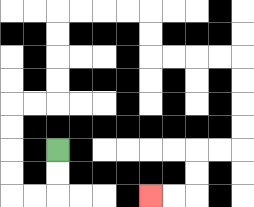{'start': '[2, 6]', 'end': '[6, 8]', 'path_directions': 'D,D,L,L,U,U,U,U,R,R,U,U,U,U,R,R,R,R,D,D,R,R,R,R,D,D,D,D,L,L,D,D,L,L', 'path_coordinates': '[[2, 6], [2, 7], [2, 8], [1, 8], [0, 8], [0, 7], [0, 6], [0, 5], [0, 4], [1, 4], [2, 4], [2, 3], [2, 2], [2, 1], [2, 0], [3, 0], [4, 0], [5, 0], [6, 0], [6, 1], [6, 2], [7, 2], [8, 2], [9, 2], [10, 2], [10, 3], [10, 4], [10, 5], [10, 6], [9, 6], [8, 6], [8, 7], [8, 8], [7, 8], [6, 8]]'}